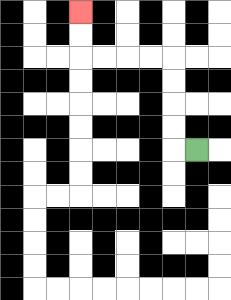{'start': '[8, 6]', 'end': '[3, 0]', 'path_directions': 'L,U,U,U,U,L,L,L,L,U,U', 'path_coordinates': '[[8, 6], [7, 6], [7, 5], [7, 4], [7, 3], [7, 2], [6, 2], [5, 2], [4, 2], [3, 2], [3, 1], [3, 0]]'}